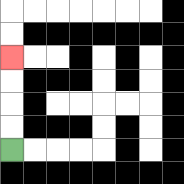{'start': '[0, 6]', 'end': '[0, 2]', 'path_directions': 'U,U,U,U', 'path_coordinates': '[[0, 6], [0, 5], [0, 4], [0, 3], [0, 2]]'}